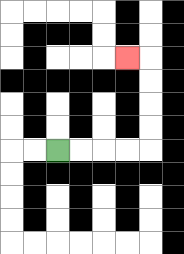{'start': '[2, 6]', 'end': '[5, 2]', 'path_directions': 'R,R,R,R,U,U,U,U,L', 'path_coordinates': '[[2, 6], [3, 6], [4, 6], [5, 6], [6, 6], [6, 5], [6, 4], [6, 3], [6, 2], [5, 2]]'}